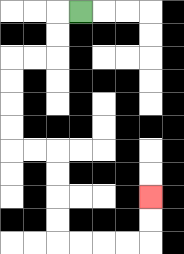{'start': '[3, 0]', 'end': '[6, 8]', 'path_directions': 'L,D,D,L,L,D,D,D,D,R,R,D,D,D,D,R,R,R,R,U,U', 'path_coordinates': '[[3, 0], [2, 0], [2, 1], [2, 2], [1, 2], [0, 2], [0, 3], [0, 4], [0, 5], [0, 6], [1, 6], [2, 6], [2, 7], [2, 8], [2, 9], [2, 10], [3, 10], [4, 10], [5, 10], [6, 10], [6, 9], [6, 8]]'}